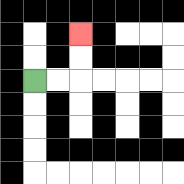{'start': '[1, 3]', 'end': '[3, 1]', 'path_directions': 'R,R,U,U', 'path_coordinates': '[[1, 3], [2, 3], [3, 3], [3, 2], [3, 1]]'}